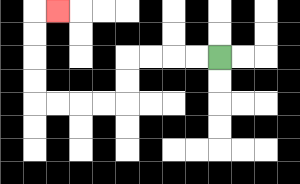{'start': '[9, 2]', 'end': '[2, 0]', 'path_directions': 'L,L,L,L,D,D,L,L,L,L,U,U,U,U,R', 'path_coordinates': '[[9, 2], [8, 2], [7, 2], [6, 2], [5, 2], [5, 3], [5, 4], [4, 4], [3, 4], [2, 4], [1, 4], [1, 3], [1, 2], [1, 1], [1, 0], [2, 0]]'}